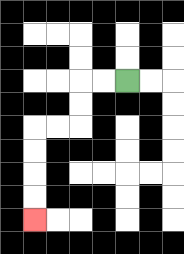{'start': '[5, 3]', 'end': '[1, 9]', 'path_directions': 'L,L,D,D,L,L,D,D,D,D', 'path_coordinates': '[[5, 3], [4, 3], [3, 3], [3, 4], [3, 5], [2, 5], [1, 5], [1, 6], [1, 7], [1, 8], [1, 9]]'}